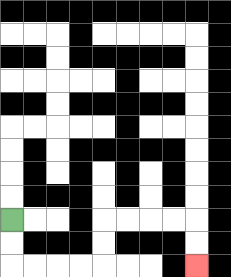{'start': '[0, 9]', 'end': '[8, 11]', 'path_directions': 'D,D,R,R,R,R,U,U,R,R,R,R,D,D', 'path_coordinates': '[[0, 9], [0, 10], [0, 11], [1, 11], [2, 11], [3, 11], [4, 11], [4, 10], [4, 9], [5, 9], [6, 9], [7, 9], [8, 9], [8, 10], [8, 11]]'}